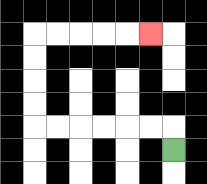{'start': '[7, 6]', 'end': '[6, 1]', 'path_directions': 'U,L,L,L,L,L,L,U,U,U,U,R,R,R,R,R', 'path_coordinates': '[[7, 6], [7, 5], [6, 5], [5, 5], [4, 5], [3, 5], [2, 5], [1, 5], [1, 4], [1, 3], [1, 2], [1, 1], [2, 1], [3, 1], [4, 1], [5, 1], [6, 1]]'}